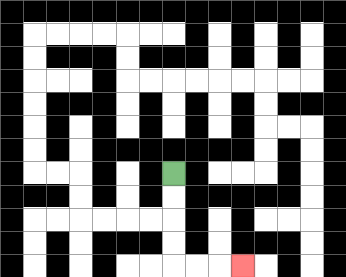{'start': '[7, 7]', 'end': '[10, 11]', 'path_directions': 'D,D,D,D,R,R,R', 'path_coordinates': '[[7, 7], [7, 8], [7, 9], [7, 10], [7, 11], [8, 11], [9, 11], [10, 11]]'}